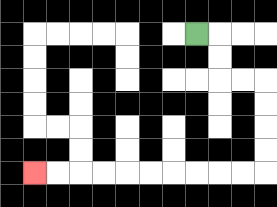{'start': '[8, 1]', 'end': '[1, 7]', 'path_directions': 'R,D,D,R,R,D,D,D,D,L,L,L,L,L,L,L,L,L,L', 'path_coordinates': '[[8, 1], [9, 1], [9, 2], [9, 3], [10, 3], [11, 3], [11, 4], [11, 5], [11, 6], [11, 7], [10, 7], [9, 7], [8, 7], [7, 7], [6, 7], [5, 7], [4, 7], [3, 7], [2, 7], [1, 7]]'}